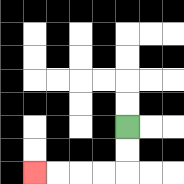{'start': '[5, 5]', 'end': '[1, 7]', 'path_directions': 'D,D,L,L,L,L', 'path_coordinates': '[[5, 5], [5, 6], [5, 7], [4, 7], [3, 7], [2, 7], [1, 7]]'}